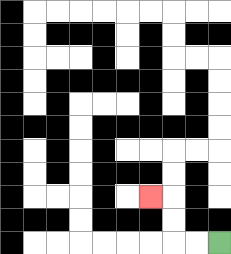{'start': '[9, 10]', 'end': '[6, 8]', 'path_directions': 'L,L,U,U,L', 'path_coordinates': '[[9, 10], [8, 10], [7, 10], [7, 9], [7, 8], [6, 8]]'}